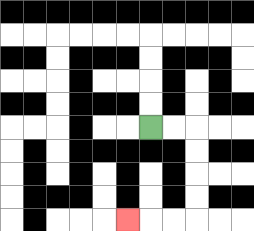{'start': '[6, 5]', 'end': '[5, 9]', 'path_directions': 'R,R,D,D,D,D,L,L,L', 'path_coordinates': '[[6, 5], [7, 5], [8, 5], [8, 6], [8, 7], [8, 8], [8, 9], [7, 9], [6, 9], [5, 9]]'}